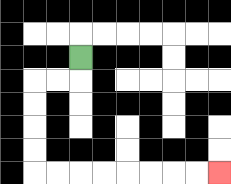{'start': '[3, 2]', 'end': '[9, 7]', 'path_directions': 'D,L,L,D,D,D,D,R,R,R,R,R,R,R,R', 'path_coordinates': '[[3, 2], [3, 3], [2, 3], [1, 3], [1, 4], [1, 5], [1, 6], [1, 7], [2, 7], [3, 7], [4, 7], [5, 7], [6, 7], [7, 7], [8, 7], [9, 7]]'}